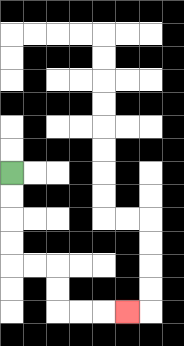{'start': '[0, 7]', 'end': '[5, 13]', 'path_directions': 'D,D,D,D,R,R,D,D,R,R,R', 'path_coordinates': '[[0, 7], [0, 8], [0, 9], [0, 10], [0, 11], [1, 11], [2, 11], [2, 12], [2, 13], [3, 13], [4, 13], [5, 13]]'}